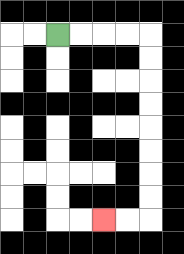{'start': '[2, 1]', 'end': '[4, 9]', 'path_directions': 'R,R,R,R,D,D,D,D,D,D,D,D,L,L', 'path_coordinates': '[[2, 1], [3, 1], [4, 1], [5, 1], [6, 1], [6, 2], [6, 3], [6, 4], [6, 5], [6, 6], [6, 7], [6, 8], [6, 9], [5, 9], [4, 9]]'}